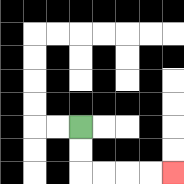{'start': '[3, 5]', 'end': '[7, 7]', 'path_directions': 'D,D,R,R,R,R', 'path_coordinates': '[[3, 5], [3, 6], [3, 7], [4, 7], [5, 7], [6, 7], [7, 7]]'}